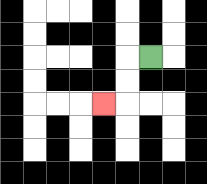{'start': '[6, 2]', 'end': '[4, 4]', 'path_directions': 'L,D,D,L', 'path_coordinates': '[[6, 2], [5, 2], [5, 3], [5, 4], [4, 4]]'}